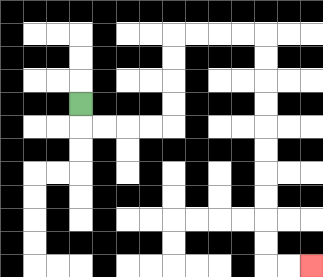{'start': '[3, 4]', 'end': '[13, 11]', 'path_directions': 'D,R,R,R,R,U,U,U,U,R,R,R,R,D,D,D,D,D,D,D,D,D,D,R,R', 'path_coordinates': '[[3, 4], [3, 5], [4, 5], [5, 5], [6, 5], [7, 5], [7, 4], [7, 3], [7, 2], [7, 1], [8, 1], [9, 1], [10, 1], [11, 1], [11, 2], [11, 3], [11, 4], [11, 5], [11, 6], [11, 7], [11, 8], [11, 9], [11, 10], [11, 11], [12, 11], [13, 11]]'}